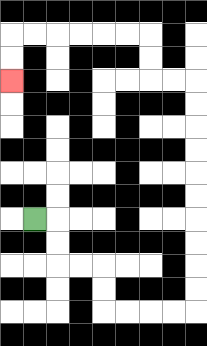{'start': '[1, 9]', 'end': '[0, 3]', 'path_directions': 'R,D,D,R,R,D,D,R,R,R,R,U,U,U,U,U,U,U,U,U,U,L,L,U,U,L,L,L,L,L,L,D,D', 'path_coordinates': '[[1, 9], [2, 9], [2, 10], [2, 11], [3, 11], [4, 11], [4, 12], [4, 13], [5, 13], [6, 13], [7, 13], [8, 13], [8, 12], [8, 11], [8, 10], [8, 9], [8, 8], [8, 7], [8, 6], [8, 5], [8, 4], [8, 3], [7, 3], [6, 3], [6, 2], [6, 1], [5, 1], [4, 1], [3, 1], [2, 1], [1, 1], [0, 1], [0, 2], [0, 3]]'}